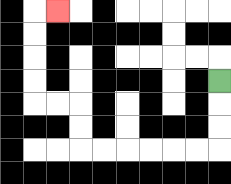{'start': '[9, 3]', 'end': '[2, 0]', 'path_directions': 'D,D,D,L,L,L,L,L,L,U,U,L,L,U,U,U,U,R', 'path_coordinates': '[[9, 3], [9, 4], [9, 5], [9, 6], [8, 6], [7, 6], [6, 6], [5, 6], [4, 6], [3, 6], [3, 5], [3, 4], [2, 4], [1, 4], [1, 3], [1, 2], [1, 1], [1, 0], [2, 0]]'}